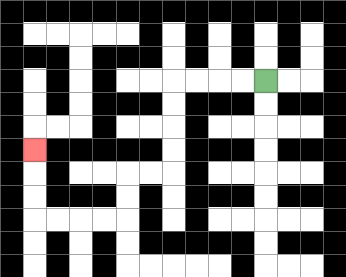{'start': '[11, 3]', 'end': '[1, 6]', 'path_directions': 'L,L,L,L,D,D,D,D,L,L,D,D,L,L,L,L,U,U,U', 'path_coordinates': '[[11, 3], [10, 3], [9, 3], [8, 3], [7, 3], [7, 4], [7, 5], [7, 6], [7, 7], [6, 7], [5, 7], [5, 8], [5, 9], [4, 9], [3, 9], [2, 9], [1, 9], [1, 8], [1, 7], [1, 6]]'}